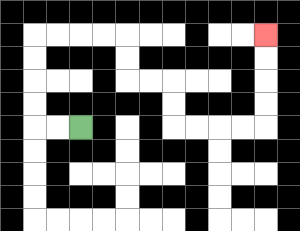{'start': '[3, 5]', 'end': '[11, 1]', 'path_directions': 'L,L,U,U,U,U,R,R,R,R,D,D,R,R,D,D,R,R,R,R,U,U,U,U', 'path_coordinates': '[[3, 5], [2, 5], [1, 5], [1, 4], [1, 3], [1, 2], [1, 1], [2, 1], [3, 1], [4, 1], [5, 1], [5, 2], [5, 3], [6, 3], [7, 3], [7, 4], [7, 5], [8, 5], [9, 5], [10, 5], [11, 5], [11, 4], [11, 3], [11, 2], [11, 1]]'}